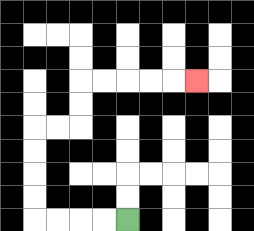{'start': '[5, 9]', 'end': '[8, 3]', 'path_directions': 'L,L,L,L,U,U,U,U,R,R,U,U,R,R,R,R,R', 'path_coordinates': '[[5, 9], [4, 9], [3, 9], [2, 9], [1, 9], [1, 8], [1, 7], [1, 6], [1, 5], [2, 5], [3, 5], [3, 4], [3, 3], [4, 3], [5, 3], [6, 3], [7, 3], [8, 3]]'}